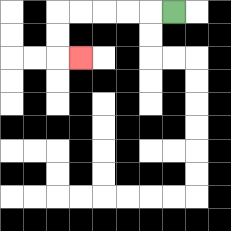{'start': '[7, 0]', 'end': '[3, 2]', 'path_directions': 'L,L,L,L,L,D,D,R', 'path_coordinates': '[[7, 0], [6, 0], [5, 0], [4, 0], [3, 0], [2, 0], [2, 1], [2, 2], [3, 2]]'}